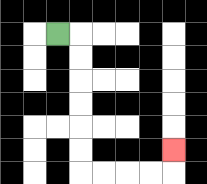{'start': '[2, 1]', 'end': '[7, 6]', 'path_directions': 'R,D,D,D,D,D,D,R,R,R,R,U', 'path_coordinates': '[[2, 1], [3, 1], [3, 2], [3, 3], [3, 4], [3, 5], [3, 6], [3, 7], [4, 7], [5, 7], [6, 7], [7, 7], [7, 6]]'}